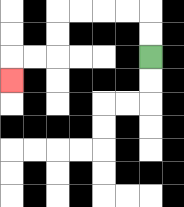{'start': '[6, 2]', 'end': '[0, 3]', 'path_directions': 'U,U,L,L,L,L,D,D,L,L,D', 'path_coordinates': '[[6, 2], [6, 1], [6, 0], [5, 0], [4, 0], [3, 0], [2, 0], [2, 1], [2, 2], [1, 2], [0, 2], [0, 3]]'}